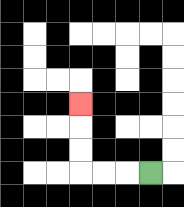{'start': '[6, 7]', 'end': '[3, 4]', 'path_directions': 'L,L,L,U,U,U', 'path_coordinates': '[[6, 7], [5, 7], [4, 7], [3, 7], [3, 6], [3, 5], [3, 4]]'}